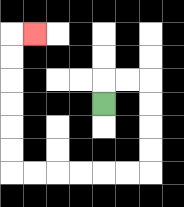{'start': '[4, 4]', 'end': '[1, 1]', 'path_directions': 'U,R,R,D,D,D,D,L,L,L,L,L,L,U,U,U,U,U,U,R', 'path_coordinates': '[[4, 4], [4, 3], [5, 3], [6, 3], [6, 4], [6, 5], [6, 6], [6, 7], [5, 7], [4, 7], [3, 7], [2, 7], [1, 7], [0, 7], [0, 6], [0, 5], [0, 4], [0, 3], [0, 2], [0, 1], [1, 1]]'}